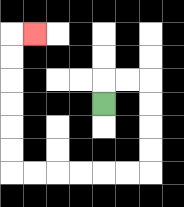{'start': '[4, 4]', 'end': '[1, 1]', 'path_directions': 'U,R,R,D,D,D,D,L,L,L,L,L,L,U,U,U,U,U,U,R', 'path_coordinates': '[[4, 4], [4, 3], [5, 3], [6, 3], [6, 4], [6, 5], [6, 6], [6, 7], [5, 7], [4, 7], [3, 7], [2, 7], [1, 7], [0, 7], [0, 6], [0, 5], [0, 4], [0, 3], [0, 2], [0, 1], [1, 1]]'}